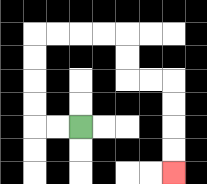{'start': '[3, 5]', 'end': '[7, 7]', 'path_directions': 'L,L,U,U,U,U,R,R,R,R,D,D,R,R,D,D,D,D', 'path_coordinates': '[[3, 5], [2, 5], [1, 5], [1, 4], [1, 3], [1, 2], [1, 1], [2, 1], [3, 1], [4, 1], [5, 1], [5, 2], [5, 3], [6, 3], [7, 3], [7, 4], [7, 5], [7, 6], [7, 7]]'}